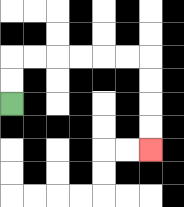{'start': '[0, 4]', 'end': '[6, 6]', 'path_directions': 'U,U,R,R,R,R,R,R,D,D,D,D', 'path_coordinates': '[[0, 4], [0, 3], [0, 2], [1, 2], [2, 2], [3, 2], [4, 2], [5, 2], [6, 2], [6, 3], [6, 4], [6, 5], [6, 6]]'}